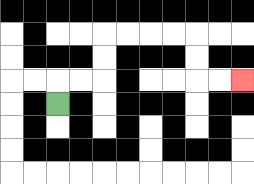{'start': '[2, 4]', 'end': '[10, 3]', 'path_directions': 'U,R,R,U,U,R,R,R,R,D,D,R,R', 'path_coordinates': '[[2, 4], [2, 3], [3, 3], [4, 3], [4, 2], [4, 1], [5, 1], [6, 1], [7, 1], [8, 1], [8, 2], [8, 3], [9, 3], [10, 3]]'}